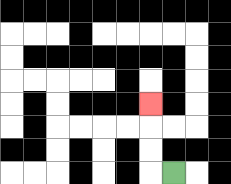{'start': '[7, 7]', 'end': '[6, 4]', 'path_directions': 'L,U,U,U', 'path_coordinates': '[[7, 7], [6, 7], [6, 6], [6, 5], [6, 4]]'}